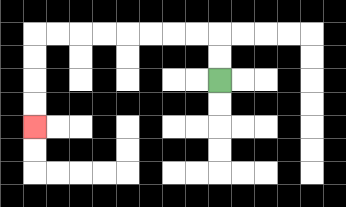{'start': '[9, 3]', 'end': '[1, 5]', 'path_directions': 'U,U,L,L,L,L,L,L,L,L,D,D,D,D', 'path_coordinates': '[[9, 3], [9, 2], [9, 1], [8, 1], [7, 1], [6, 1], [5, 1], [4, 1], [3, 1], [2, 1], [1, 1], [1, 2], [1, 3], [1, 4], [1, 5]]'}